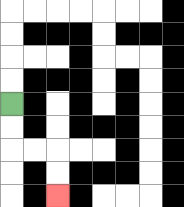{'start': '[0, 4]', 'end': '[2, 8]', 'path_directions': 'D,D,R,R,D,D', 'path_coordinates': '[[0, 4], [0, 5], [0, 6], [1, 6], [2, 6], [2, 7], [2, 8]]'}